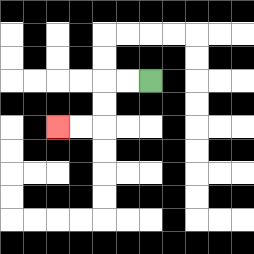{'start': '[6, 3]', 'end': '[2, 5]', 'path_directions': 'L,L,D,D,L,L', 'path_coordinates': '[[6, 3], [5, 3], [4, 3], [4, 4], [4, 5], [3, 5], [2, 5]]'}